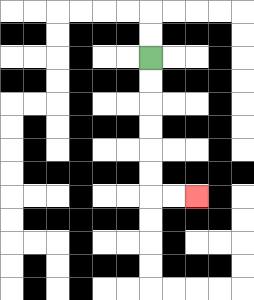{'start': '[6, 2]', 'end': '[8, 8]', 'path_directions': 'D,D,D,D,D,D,R,R', 'path_coordinates': '[[6, 2], [6, 3], [6, 4], [6, 5], [6, 6], [6, 7], [6, 8], [7, 8], [8, 8]]'}